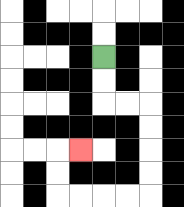{'start': '[4, 2]', 'end': '[3, 6]', 'path_directions': 'D,D,R,R,D,D,D,D,L,L,L,L,U,U,R', 'path_coordinates': '[[4, 2], [4, 3], [4, 4], [5, 4], [6, 4], [6, 5], [6, 6], [6, 7], [6, 8], [5, 8], [4, 8], [3, 8], [2, 8], [2, 7], [2, 6], [3, 6]]'}